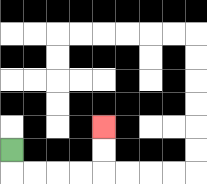{'start': '[0, 6]', 'end': '[4, 5]', 'path_directions': 'D,R,R,R,R,U,U', 'path_coordinates': '[[0, 6], [0, 7], [1, 7], [2, 7], [3, 7], [4, 7], [4, 6], [4, 5]]'}